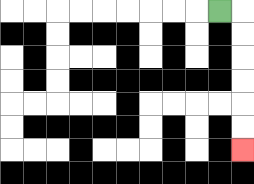{'start': '[9, 0]', 'end': '[10, 6]', 'path_directions': 'R,D,D,D,D,D,D', 'path_coordinates': '[[9, 0], [10, 0], [10, 1], [10, 2], [10, 3], [10, 4], [10, 5], [10, 6]]'}